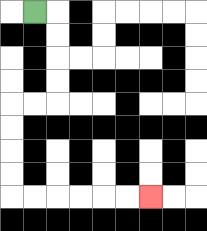{'start': '[1, 0]', 'end': '[6, 8]', 'path_directions': 'R,D,D,D,D,L,L,D,D,D,D,R,R,R,R,R,R', 'path_coordinates': '[[1, 0], [2, 0], [2, 1], [2, 2], [2, 3], [2, 4], [1, 4], [0, 4], [0, 5], [0, 6], [0, 7], [0, 8], [1, 8], [2, 8], [3, 8], [4, 8], [5, 8], [6, 8]]'}